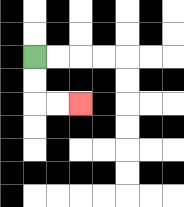{'start': '[1, 2]', 'end': '[3, 4]', 'path_directions': 'D,D,R,R', 'path_coordinates': '[[1, 2], [1, 3], [1, 4], [2, 4], [3, 4]]'}